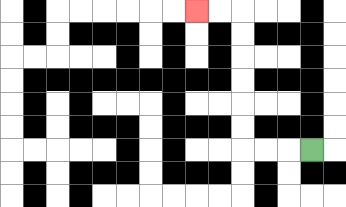{'start': '[13, 6]', 'end': '[8, 0]', 'path_directions': 'L,L,L,U,U,U,U,U,U,L,L', 'path_coordinates': '[[13, 6], [12, 6], [11, 6], [10, 6], [10, 5], [10, 4], [10, 3], [10, 2], [10, 1], [10, 0], [9, 0], [8, 0]]'}